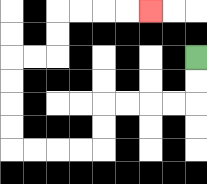{'start': '[8, 2]', 'end': '[6, 0]', 'path_directions': 'D,D,L,L,L,L,D,D,L,L,L,L,U,U,U,U,R,R,U,U,R,R,R,R', 'path_coordinates': '[[8, 2], [8, 3], [8, 4], [7, 4], [6, 4], [5, 4], [4, 4], [4, 5], [4, 6], [3, 6], [2, 6], [1, 6], [0, 6], [0, 5], [0, 4], [0, 3], [0, 2], [1, 2], [2, 2], [2, 1], [2, 0], [3, 0], [4, 0], [5, 0], [6, 0]]'}